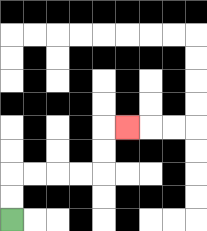{'start': '[0, 9]', 'end': '[5, 5]', 'path_directions': 'U,U,R,R,R,R,U,U,R', 'path_coordinates': '[[0, 9], [0, 8], [0, 7], [1, 7], [2, 7], [3, 7], [4, 7], [4, 6], [4, 5], [5, 5]]'}